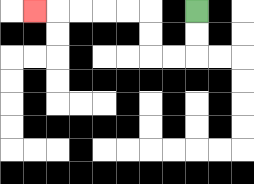{'start': '[8, 0]', 'end': '[1, 0]', 'path_directions': 'D,D,L,L,U,U,L,L,L,L,L', 'path_coordinates': '[[8, 0], [8, 1], [8, 2], [7, 2], [6, 2], [6, 1], [6, 0], [5, 0], [4, 0], [3, 0], [2, 0], [1, 0]]'}